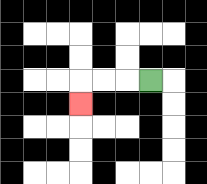{'start': '[6, 3]', 'end': '[3, 4]', 'path_directions': 'L,L,L,D', 'path_coordinates': '[[6, 3], [5, 3], [4, 3], [3, 3], [3, 4]]'}